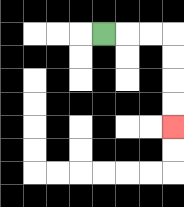{'start': '[4, 1]', 'end': '[7, 5]', 'path_directions': 'R,R,R,D,D,D,D', 'path_coordinates': '[[4, 1], [5, 1], [6, 1], [7, 1], [7, 2], [7, 3], [7, 4], [7, 5]]'}